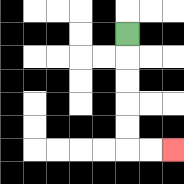{'start': '[5, 1]', 'end': '[7, 6]', 'path_directions': 'D,D,D,D,D,R,R', 'path_coordinates': '[[5, 1], [5, 2], [5, 3], [5, 4], [5, 5], [5, 6], [6, 6], [7, 6]]'}